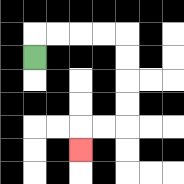{'start': '[1, 2]', 'end': '[3, 6]', 'path_directions': 'U,R,R,R,R,D,D,D,D,L,L,D', 'path_coordinates': '[[1, 2], [1, 1], [2, 1], [3, 1], [4, 1], [5, 1], [5, 2], [5, 3], [5, 4], [5, 5], [4, 5], [3, 5], [3, 6]]'}